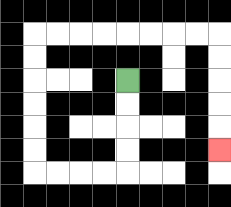{'start': '[5, 3]', 'end': '[9, 6]', 'path_directions': 'D,D,D,D,L,L,L,L,U,U,U,U,U,U,R,R,R,R,R,R,R,R,D,D,D,D,D', 'path_coordinates': '[[5, 3], [5, 4], [5, 5], [5, 6], [5, 7], [4, 7], [3, 7], [2, 7], [1, 7], [1, 6], [1, 5], [1, 4], [1, 3], [1, 2], [1, 1], [2, 1], [3, 1], [4, 1], [5, 1], [6, 1], [7, 1], [8, 1], [9, 1], [9, 2], [9, 3], [9, 4], [9, 5], [9, 6]]'}